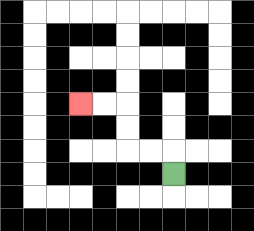{'start': '[7, 7]', 'end': '[3, 4]', 'path_directions': 'U,L,L,U,U,L,L', 'path_coordinates': '[[7, 7], [7, 6], [6, 6], [5, 6], [5, 5], [5, 4], [4, 4], [3, 4]]'}